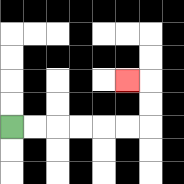{'start': '[0, 5]', 'end': '[5, 3]', 'path_directions': 'R,R,R,R,R,R,U,U,L', 'path_coordinates': '[[0, 5], [1, 5], [2, 5], [3, 5], [4, 5], [5, 5], [6, 5], [6, 4], [6, 3], [5, 3]]'}